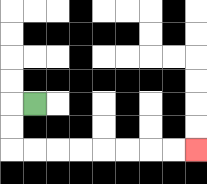{'start': '[1, 4]', 'end': '[8, 6]', 'path_directions': 'L,D,D,R,R,R,R,R,R,R,R', 'path_coordinates': '[[1, 4], [0, 4], [0, 5], [0, 6], [1, 6], [2, 6], [3, 6], [4, 6], [5, 6], [6, 6], [7, 6], [8, 6]]'}